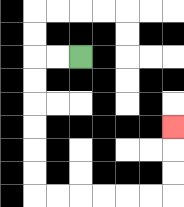{'start': '[3, 2]', 'end': '[7, 5]', 'path_directions': 'L,L,D,D,D,D,D,D,R,R,R,R,R,R,U,U,U', 'path_coordinates': '[[3, 2], [2, 2], [1, 2], [1, 3], [1, 4], [1, 5], [1, 6], [1, 7], [1, 8], [2, 8], [3, 8], [4, 8], [5, 8], [6, 8], [7, 8], [7, 7], [7, 6], [7, 5]]'}